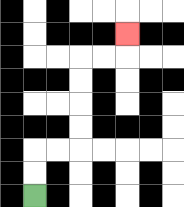{'start': '[1, 8]', 'end': '[5, 1]', 'path_directions': 'U,U,R,R,U,U,U,U,R,R,U', 'path_coordinates': '[[1, 8], [1, 7], [1, 6], [2, 6], [3, 6], [3, 5], [3, 4], [3, 3], [3, 2], [4, 2], [5, 2], [5, 1]]'}